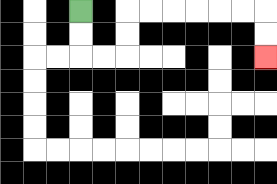{'start': '[3, 0]', 'end': '[11, 2]', 'path_directions': 'D,D,R,R,U,U,R,R,R,R,R,R,D,D', 'path_coordinates': '[[3, 0], [3, 1], [3, 2], [4, 2], [5, 2], [5, 1], [5, 0], [6, 0], [7, 0], [8, 0], [9, 0], [10, 0], [11, 0], [11, 1], [11, 2]]'}